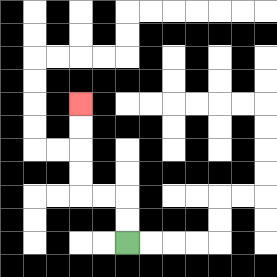{'start': '[5, 10]', 'end': '[3, 4]', 'path_directions': 'U,U,L,L,U,U,U,U', 'path_coordinates': '[[5, 10], [5, 9], [5, 8], [4, 8], [3, 8], [3, 7], [3, 6], [3, 5], [3, 4]]'}